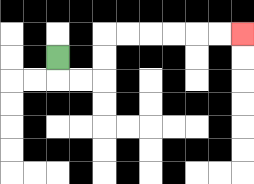{'start': '[2, 2]', 'end': '[10, 1]', 'path_directions': 'D,R,R,U,U,R,R,R,R,R,R', 'path_coordinates': '[[2, 2], [2, 3], [3, 3], [4, 3], [4, 2], [4, 1], [5, 1], [6, 1], [7, 1], [8, 1], [9, 1], [10, 1]]'}